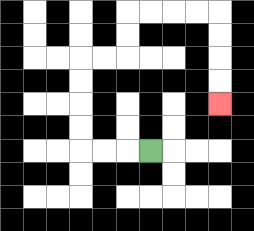{'start': '[6, 6]', 'end': '[9, 4]', 'path_directions': 'L,L,L,U,U,U,U,R,R,U,U,R,R,R,R,D,D,D,D', 'path_coordinates': '[[6, 6], [5, 6], [4, 6], [3, 6], [3, 5], [3, 4], [3, 3], [3, 2], [4, 2], [5, 2], [5, 1], [5, 0], [6, 0], [7, 0], [8, 0], [9, 0], [9, 1], [9, 2], [9, 3], [9, 4]]'}